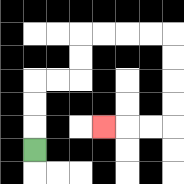{'start': '[1, 6]', 'end': '[4, 5]', 'path_directions': 'U,U,U,R,R,U,U,R,R,R,R,D,D,D,D,L,L,L', 'path_coordinates': '[[1, 6], [1, 5], [1, 4], [1, 3], [2, 3], [3, 3], [3, 2], [3, 1], [4, 1], [5, 1], [6, 1], [7, 1], [7, 2], [7, 3], [7, 4], [7, 5], [6, 5], [5, 5], [4, 5]]'}